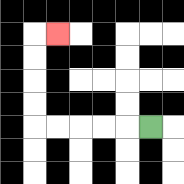{'start': '[6, 5]', 'end': '[2, 1]', 'path_directions': 'L,L,L,L,L,U,U,U,U,R', 'path_coordinates': '[[6, 5], [5, 5], [4, 5], [3, 5], [2, 5], [1, 5], [1, 4], [1, 3], [1, 2], [1, 1], [2, 1]]'}